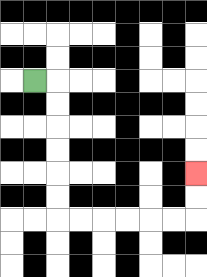{'start': '[1, 3]', 'end': '[8, 7]', 'path_directions': 'R,D,D,D,D,D,D,R,R,R,R,R,R,U,U', 'path_coordinates': '[[1, 3], [2, 3], [2, 4], [2, 5], [2, 6], [2, 7], [2, 8], [2, 9], [3, 9], [4, 9], [5, 9], [6, 9], [7, 9], [8, 9], [8, 8], [8, 7]]'}